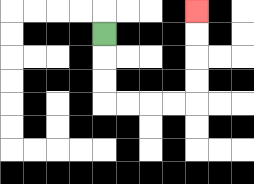{'start': '[4, 1]', 'end': '[8, 0]', 'path_directions': 'D,D,D,R,R,R,R,U,U,U,U', 'path_coordinates': '[[4, 1], [4, 2], [4, 3], [4, 4], [5, 4], [6, 4], [7, 4], [8, 4], [8, 3], [8, 2], [8, 1], [8, 0]]'}